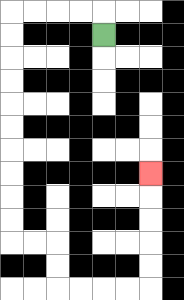{'start': '[4, 1]', 'end': '[6, 7]', 'path_directions': 'U,L,L,L,L,D,D,D,D,D,D,D,D,D,D,R,R,D,D,R,R,R,R,U,U,U,U,U', 'path_coordinates': '[[4, 1], [4, 0], [3, 0], [2, 0], [1, 0], [0, 0], [0, 1], [0, 2], [0, 3], [0, 4], [0, 5], [0, 6], [0, 7], [0, 8], [0, 9], [0, 10], [1, 10], [2, 10], [2, 11], [2, 12], [3, 12], [4, 12], [5, 12], [6, 12], [6, 11], [6, 10], [6, 9], [6, 8], [6, 7]]'}